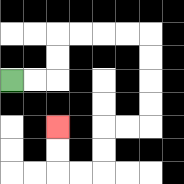{'start': '[0, 3]', 'end': '[2, 5]', 'path_directions': 'R,R,U,U,R,R,R,R,D,D,D,D,L,L,D,D,L,L,U,U', 'path_coordinates': '[[0, 3], [1, 3], [2, 3], [2, 2], [2, 1], [3, 1], [4, 1], [5, 1], [6, 1], [6, 2], [6, 3], [6, 4], [6, 5], [5, 5], [4, 5], [4, 6], [4, 7], [3, 7], [2, 7], [2, 6], [2, 5]]'}